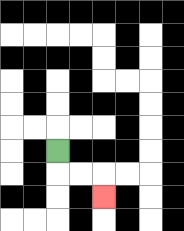{'start': '[2, 6]', 'end': '[4, 8]', 'path_directions': 'D,R,R,D', 'path_coordinates': '[[2, 6], [2, 7], [3, 7], [4, 7], [4, 8]]'}